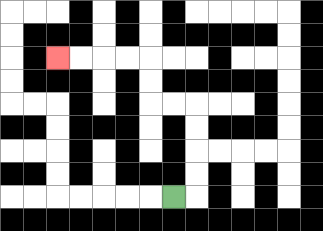{'start': '[7, 8]', 'end': '[2, 2]', 'path_directions': 'R,U,U,U,U,L,L,U,U,L,L,L,L', 'path_coordinates': '[[7, 8], [8, 8], [8, 7], [8, 6], [8, 5], [8, 4], [7, 4], [6, 4], [6, 3], [6, 2], [5, 2], [4, 2], [3, 2], [2, 2]]'}